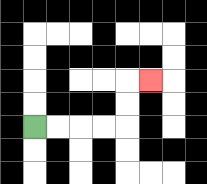{'start': '[1, 5]', 'end': '[6, 3]', 'path_directions': 'R,R,R,R,U,U,R', 'path_coordinates': '[[1, 5], [2, 5], [3, 5], [4, 5], [5, 5], [5, 4], [5, 3], [6, 3]]'}